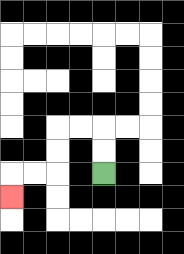{'start': '[4, 7]', 'end': '[0, 8]', 'path_directions': 'U,U,L,L,D,D,L,L,D', 'path_coordinates': '[[4, 7], [4, 6], [4, 5], [3, 5], [2, 5], [2, 6], [2, 7], [1, 7], [0, 7], [0, 8]]'}